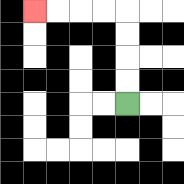{'start': '[5, 4]', 'end': '[1, 0]', 'path_directions': 'U,U,U,U,L,L,L,L', 'path_coordinates': '[[5, 4], [5, 3], [5, 2], [5, 1], [5, 0], [4, 0], [3, 0], [2, 0], [1, 0]]'}